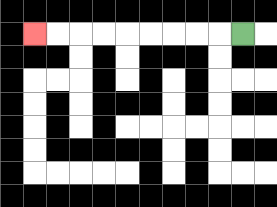{'start': '[10, 1]', 'end': '[1, 1]', 'path_directions': 'L,L,L,L,L,L,L,L,L', 'path_coordinates': '[[10, 1], [9, 1], [8, 1], [7, 1], [6, 1], [5, 1], [4, 1], [3, 1], [2, 1], [1, 1]]'}